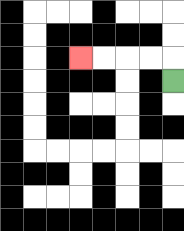{'start': '[7, 3]', 'end': '[3, 2]', 'path_directions': 'U,L,L,L,L', 'path_coordinates': '[[7, 3], [7, 2], [6, 2], [5, 2], [4, 2], [3, 2]]'}